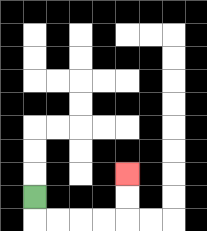{'start': '[1, 8]', 'end': '[5, 7]', 'path_directions': 'D,R,R,R,R,U,U', 'path_coordinates': '[[1, 8], [1, 9], [2, 9], [3, 9], [4, 9], [5, 9], [5, 8], [5, 7]]'}